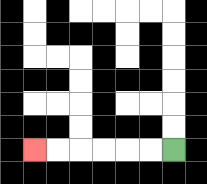{'start': '[7, 6]', 'end': '[1, 6]', 'path_directions': 'L,L,L,L,L,L', 'path_coordinates': '[[7, 6], [6, 6], [5, 6], [4, 6], [3, 6], [2, 6], [1, 6]]'}